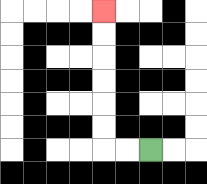{'start': '[6, 6]', 'end': '[4, 0]', 'path_directions': 'L,L,U,U,U,U,U,U', 'path_coordinates': '[[6, 6], [5, 6], [4, 6], [4, 5], [4, 4], [4, 3], [4, 2], [4, 1], [4, 0]]'}